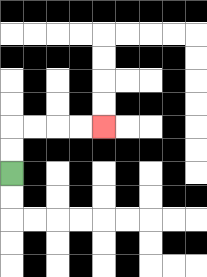{'start': '[0, 7]', 'end': '[4, 5]', 'path_directions': 'U,U,R,R,R,R', 'path_coordinates': '[[0, 7], [0, 6], [0, 5], [1, 5], [2, 5], [3, 5], [4, 5]]'}